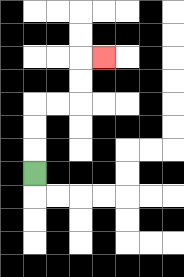{'start': '[1, 7]', 'end': '[4, 2]', 'path_directions': 'U,U,U,R,R,U,U,R', 'path_coordinates': '[[1, 7], [1, 6], [1, 5], [1, 4], [2, 4], [3, 4], [3, 3], [3, 2], [4, 2]]'}